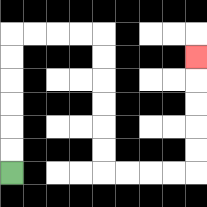{'start': '[0, 7]', 'end': '[8, 2]', 'path_directions': 'U,U,U,U,U,U,R,R,R,R,D,D,D,D,D,D,R,R,R,R,U,U,U,U,U', 'path_coordinates': '[[0, 7], [0, 6], [0, 5], [0, 4], [0, 3], [0, 2], [0, 1], [1, 1], [2, 1], [3, 1], [4, 1], [4, 2], [4, 3], [4, 4], [4, 5], [4, 6], [4, 7], [5, 7], [6, 7], [7, 7], [8, 7], [8, 6], [8, 5], [8, 4], [8, 3], [8, 2]]'}